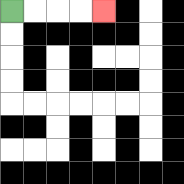{'start': '[0, 0]', 'end': '[4, 0]', 'path_directions': 'R,R,R,R', 'path_coordinates': '[[0, 0], [1, 0], [2, 0], [3, 0], [4, 0]]'}